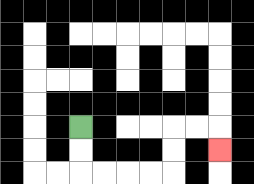{'start': '[3, 5]', 'end': '[9, 6]', 'path_directions': 'D,D,R,R,R,R,U,U,R,R,D', 'path_coordinates': '[[3, 5], [3, 6], [3, 7], [4, 7], [5, 7], [6, 7], [7, 7], [7, 6], [7, 5], [8, 5], [9, 5], [9, 6]]'}